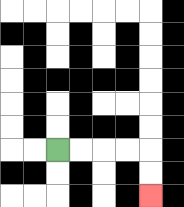{'start': '[2, 6]', 'end': '[6, 8]', 'path_directions': 'R,R,R,R,D,D', 'path_coordinates': '[[2, 6], [3, 6], [4, 6], [5, 6], [6, 6], [6, 7], [6, 8]]'}